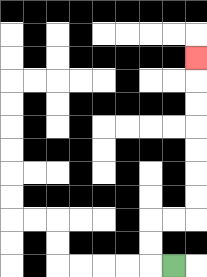{'start': '[7, 11]', 'end': '[8, 2]', 'path_directions': 'L,U,U,R,R,U,U,U,U,U,U,U', 'path_coordinates': '[[7, 11], [6, 11], [6, 10], [6, 9], [7, 9], [8, 9], [8, 8], [8, 7], [8, 6], [8, 5], [8, 4], [8, 3], [8, 2]]'}